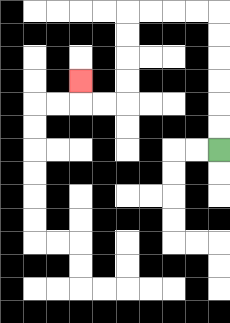{'start': '[9, 6]', 'end': '[3, 3]', 'path_directions': 'U,U,U,U,U,U,L,L,L,L,D,D,D,D,L,L,U', 'path_coordinates': '[[9, 6], [9, 5], [9, 4], [9, 3], [9, 2], [9, 1], [9, 0], [8, 0], [7, 0], [6, 0], [5, 0], [5, 1], [5, 2], [5, 3], [5, 4], [4, 4], [3, 4], [3, 3]]'}